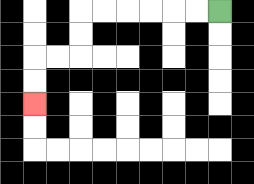{'start': '[9, 0]', 'end': '[1, 4]', 'path_directions': 'L,L,L,L,L,L,D,D,L,L,D,D', 'path_coordinates': '[[9, 0], [8, 0], [7, 0], [6, 0], [5, 0], [4, 0], [3, 0], [3, 1], [3, 2], [2, 2], [1, 2], [1, 3], [1, 4]]'}